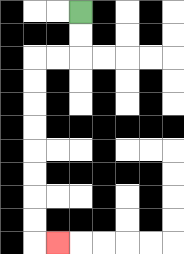{'start': '[3, 0]', 'end': '[2, 10]', 'path_directions': 'D,D,L,L,D,D,D,D,D,D,D,D,R', 'path_coordinates': '[[3, 0], [3, 1], [3, 2], [2, 2], [1, 2], [1, 3], [1, 4], [1, 5], [1, 6], [1, 7], [1, 8], [1, 9], [1, 10], [2, 10]]'}